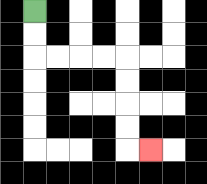{'start': '[1, 0]', 'end': '[6, 6]', 'path_directions': 'D,D,R,R,R,R,D,D,D,D,R', 'path_coordinates': '[[1, 0], [1, 1], [1, 2], [2, 2], [3, 2], [4, 2], [5, 2], [5, 3], [5, 4], [5, 5], [5, 6], [6, 6]]'}